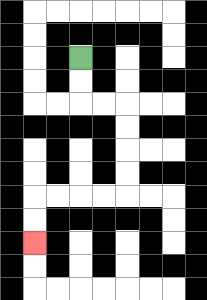{'start': '[3, 2]', 'end': '[1, 10]', 'path_directions': 'D,D,R,R,D,D,D,D,L,L,L,L,D,D', 'path_coordinates': '[[3, 2], [3, 3], [3, 4], [4, 4], [5, 4], [5, 5], [5, 6], [5, 7], [5, 8], [4, 8], [3, 8], [2, 8], [1, 8], [1, 9], [1, 10]]'}